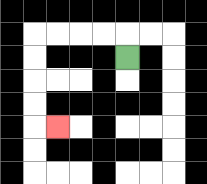{'start': '[5, 2]', 'end': '[2, 5]', 'path_directions': 'U,L,L,L,L,D,D,D,D,R', 'path_coordinates': '[[5, 2], [5, 1], [4, 1], [3, 1], [2, 1], [1, 1], [1, 2], [1, 3], [1, 4], [1, 5], [2, 5]]'}